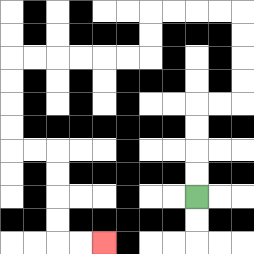{'start': '[8, 8]', 'end': '[4, 10]', 'path_directions': 'U,U,U,U,R,R,U,U,U,U,L,L,L,L,D,D,L,L,L,L,L,L,D,D,D,D,R,R,D,D,D,D,R,R', 'path_coordinates': '[[8, 8], [8, 7], [8, 6], [8, 5], [8, 4], [9, 4], [10, 4], [10, 3], [10, 2], [10, 1], [10, 0], [9, 0], [8, 0], [7, 0], [6, 0], [6, 1], [6, 2], [5, 2], [4, 2], [3, 2], [2, 2], [1, 2], [0, 2], [0, 3], [0, 4], [0, 5], [0, 6], [1, 6], [2, 6], [2, 7], [2, 8], [2, 9], [2, 10], [3, 10], [4, 10]]'}